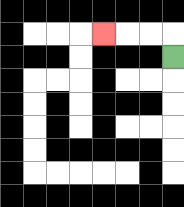{'start': '[7, 2]', 'end': '[4, 1]', 'path_directions': 'U,L,L,L', 'path_coordinates': '[[7, 2], [7, 1], [6, 1], [5, 1], [4, 1]]'}